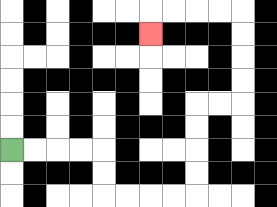{'start': '[0, 6]', 'end': '[6, 1]', 'path_directions': 'R,R,R,R,D,D,R,R,R,R,U,U,U,U,R,R,U,U,U,U,L,L,L,L,D', 'path_coordinates': '[[0, 6], [1, 6], [2, 6], [3, 6], [4, 6], [4, 7], [4, 8], [5, 8], [6, 8], [7, 8], [8, 8], [8, 7], [8, 6], [8, 5], [8, 4], [9, 4], [10, 4], [10, 3], [10, 2], [10, 1], [10, 0], [9, 0], [8, 0], [7, 0], [6, 0], [6, 1]]'}